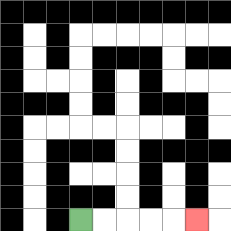{'start': '[3, 9]', 'end': '[8, 9]', 'path_directions': 'R,R,R,R,R', 'path_coordinates': '[[3, 9], [4, 9], [5, 9], [6, 9], [7, 9], [8, 9]]'}